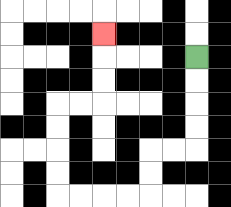{'start': '[8, 2]', 'end': '[4, 1]', 'path_directions': 'D,D,D,D,L,L,D,D,L,L,L,L,U,U,U,U,R,R,U,U,U', 'path_coordinates': '[[8, 2], [8, 3], [8, 4], [8, 5], [8, 6], [7, 6], [6, 6], [6, 7], [6, 8], [5, 8], [4, 8], [3, 8], [2, 8], [2, 7], [2, 6], [2, 5], [2, 4], [3, 4], [4, 4], [4, 3], [4, 2], [4, 1]]'}